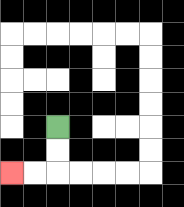{'start': '[2, 5]', 'end': '[0, 7]', 'path_directions': 'D,D,L,L', 'path_coordinates': '[[2, 5], [2, 6], [2, 7], [1, 7], [0, 7]]'}